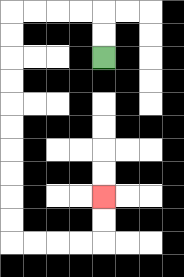{'start': '[4, 2]', 'end': '[4, 8]', 'path_directions': 'U,U,L,L,L,L,D,D,D,D,D,D,D,D,D,D,R,R,R,R,U,U', 'path_coordinates': '[[4, 2], [4, 1], [4, 0], [3, 0], [2, 0], [1, 0], [0, 0], [0, 1], [0, 2], [0, 3], [0, 4], [0, 5], [0, 6], [0, 7], [0, 8], [0, 9], [0, 10], [1, 10], [2, 10], [3, 10], [4, 10], [4, 9], [4, 8]]'}